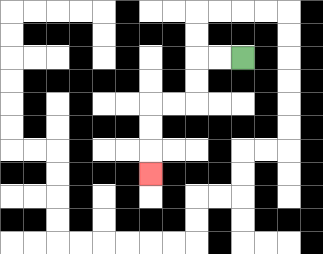{'start': '[10, 2]', 'end': '[6, 7]', 'path_directions': 'L,L,D,D,L,L,D,D,D', 'path_coordinates': '[[10, 2], [9, 2], [8, 2], [8, 3], [8, 4], [7, 4], [6, 4], [6, 5], [6, 6], [6, 7]]'}